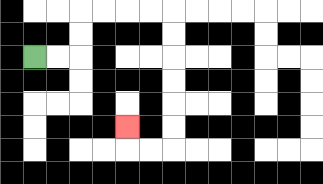{'start': '[1, 2]', 'end': '[5, 5]', 'path_directions': 'R,R,U,U,R,R,R,R,D,D,D,D,D,D,L,L,U', 'path_coordinates': '[[1, 2], [2, 2], [3, 2], [3, 1], [3, 0], [4, 0], [5, 0], [6, 0], [7, 0], [7, 1], [7, 2], [7, 3], [7, 4], [7, 5], [7, 6], [6, 6], [5, 6], [5, 5]]'}